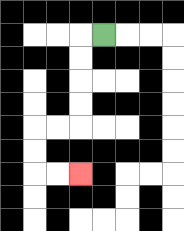{'start': '[4, 1]', 'end': '[3, 7]', 'path_directions': 'L,D,D,D,D,L,L,D,D,R,R', 'path_coordinates': '[[4, 1], [3, 1], [3, 2], [3, 3], [3, 4], [3, 5], [2, 5], [1, 5], [1, 6], [1, 7], [2, 7], [3, 7]]'}